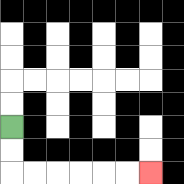{'start': '[0, 5]', 'end': '[6, 7]', 'path_directions': 'D,D,R,R,R,R,R,R', 'path_coordinates': '[[0, 5], [0, 6], [0, 7], [1, 7], [2, 7], [3, 7], [4, 7], [5, 7], [6, 7]]'}